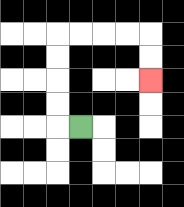{'start': '[3, 5]', 'end': '[6, 3]', 'path_directions': 'L,U,U,U,U,R,R,R,R,D,D', 'path_coordinates': '[[3, 5], [2, 5], [2, 4], [2, 3], [2, 2], [2, 1], [3, 1], [4, 1], [5, 1], [6, 1], [6, 2], [6, 3]]'}